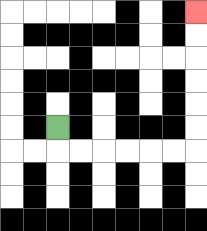{'start': '[2, 5]', 'end': '[8, 0]', 'path_directions': 'D,R,R,R,R,R,R,U,U,U,U,U,U', 'path_coordinates': '[[2, 5], [2, 6], [3, 6], [4, 6], [5, 6], [6, 6], [7, 6], [8, 6], [8, 5], [8, 4], [8, 3], [8, 2], [8, 1], [8, 0]]'}